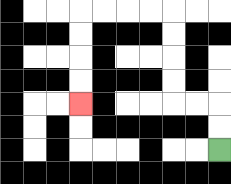{'start': '[9, 6]', 'end': '[3, 4]', 'path_directions': 'U,U,L,L,U,U,U,U,L,L,L,L,D,D,D,D', 'path_coordinates': '[[9, 6], [9, 5], [9, 4], [8, 4], [7, 4], [7, 3], [7, 2], [7, 1], [7, 0], [6, 0], [5, 0], [4, 0], [3, 0], [3, 1], [3, 2], [3, 3], [3, 4]]'}